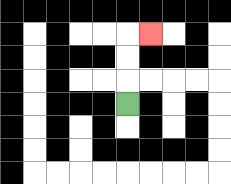{'start': '[5, 4]', 'end': '[6, 1]', 'path_directions': 'U,U,U,R', 'path_coordinates': '[[5, 4], [5, 3], [5, 2], [5, 1], [6, 1]]'}